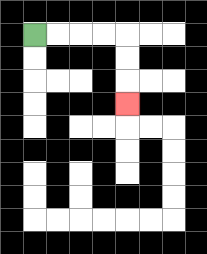{'start': '[1, 1]', 'end': '[5, 4]', 'path_directions': 'R,R,R,R,D,D,D', 'path_coordinates': '[[1, 1], [2, 1], [3, 1], [4, 1], [5, 1], [5, 2], [5, 3], [5, 4]]'}